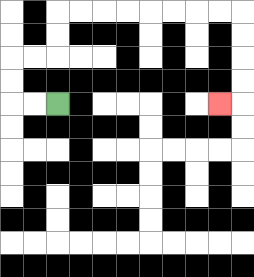{'start': '[2, 4]', 'end': '[9, 4]', 'path_directions': 'L,L,U,U,R,R,U,U,R,R,R,R,R,R,R,R,D,D,D,D,L', 'path_coordinates': '[[2, 4], [1, 4], [0, 4], [0, 3], [0, 2], [1, 2], [2, 2], [2, 1], [2, 0], [3, 0], [4, 0], [5, 0], [6, 0], [7, 0], [8, 0], [9, 0], [10, 0], [10, 1], [10, 2], [10, 3], [10, 4], [9, 4]]'}